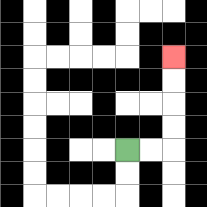{'start': '[5, 6]', 'end': '[7, 2]', 'path_directions': 'R,R,U,U,U,U', 'path_coordinates': '[[5, 6], [6, 6], [7, 6], [7, 5], [7, 4], [7, 3], [7, 2]]'}